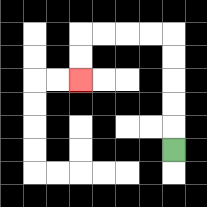{'start': '[7, 6]', 'end': '[3, 3]', 'path_directions': 'U,U,U,U,U,L,L,L,L,D,D', 'path_coordinates': '[[7, 6], [7, 5], [7, 4], [7, 3], [7, 2], [7, 1], [6, 1], [5, 1], [4, 1], [3, 1], [3, 2], [3, 3]]'}